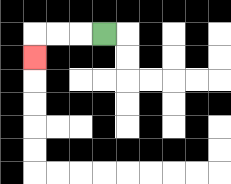{'start': '[4, 1]', 'end': '[1, 2]', 'path_directions': 'L,L,L,D', 'path_coordinates': '[[4, 1], [3, 1], [2, 1], [1, 1], [1, 2]]'}